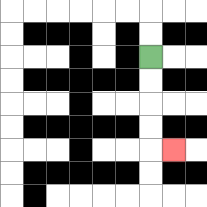{'start': '[6, 2]', 'end': '[7, 6]', 'path_directions': 'D,D,D,D,R', 'path_coordinates': '[[6, 2], [6, 3], [6, 4], [6, 5], [6, 6], [7, 6]]'}